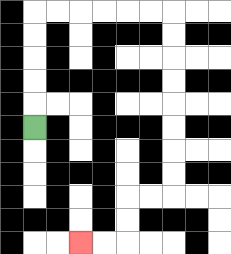{'start': '[1, 5]', 'end': '[3, 10]', 'path_directions': 'U,U,U,U,U,R,R,R,R,R,R,D,D,D,D,D,D,D,D,L,L,D,D,L,L', 'path_coordinates': '[[1, 5], [1, 4], [1, 3], [1, 2], [1, 1], [1, 0], [2, 0], [3, 0], [4, 0], [5, 0], [6, 0], [7, 0], [7, 1], [7, 2], [7, 3], [7, 4], [7, 5], [7, 6], [7, 7], [7, 8], [6, 8], [5, 8], [5, 9], [5, 10], [4, 10], [3, 10]]'}